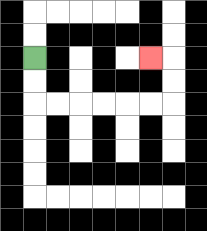{'start': '[1, 2]', 'end': '[6, 2]', 'path_directions': 'D,D,R,R,R,R,R,R,U,U,L', 'path_coordinates': '[[1, 2], [1, 3], [1, 4], [2, 4], [3, 4], [4, 4], [5, 4], [6, 4], [7, 4], [7, 3], [7, 2], [6, 2]]'}